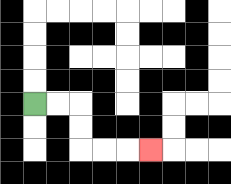{'start': '[1, 4]', 'end': '[6, 6]', 'path_directions': 'R,R,D,D,R,R,R', 'path_coordinates': '[[1, 4], [2, 4], [3, 4], [3, 5], [3, 6], [4, 6], [5, 6], [6, 6]]'}